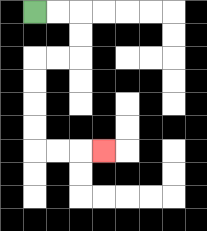{'start': '[1, 0]', 'end': '[4, 6]', 'path_directions': 'R,R,D,D,L,L,D,D,D,D,R,R,R', 'path_coordinates': '[[1, 0], [2, 0], [3, 0], [3, 1], [3, 2], [2, 2], [1, 2], [1, 3], [1, 4], [1, 5], [1, 6], [2, 6], [3, 6], [4, 6]]'}